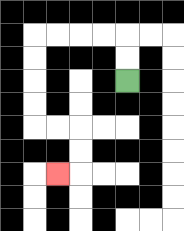{'start': '[5, 3]', 'end': '[2, 7]', 'path_directions': 'U,U,L,L,L,L,D,D,D,D,R,R,D,D,L', 'path_coordinates': '[[5, 3], [5, 2], [5, 1], [4, 1], [3, 1], [2, 1], [1, 1], [1, 2], [1, 3], [1, 4], [1, 5], [2, 5], [3, 5], [3, 6], [3, 7], [2, 7]]'}